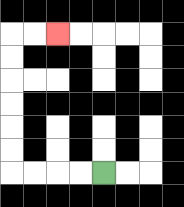{'start': '[4, 7]', 'end': '[2, 1]', 'path_directions': 'L,L,L,L,U,U,U,U,U,U,R,R', 'path_coordinates': '[[4, 7], [3, 7], [2, 7], [1, 7], [0, 7], [0, 6], [0, 5], [0, 4], [0, 3], [0, 2], [0, 1], [1, 1], [2, 1]]'}